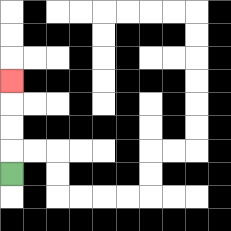{'start': '[0, 7]', 'end': '[0, 3]', 'path_directions': 'U,U,U,U', 'path_coordinates': '[[0, 7], [0, 6], [0, 5], [0, 4], [0, 3]]'}